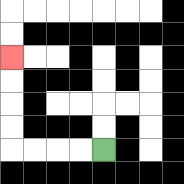{'start': '[4, 6]', 'end': '[0, 2]', 'path_directions': 'L,L,L,L,U,U,U,U', 'path_coordinates': '[[4, 6], [3, 6], [2, 6], [1, 6], [0, 6], [0, 5], [0, 4], [0, 3], [0, 2]]'}